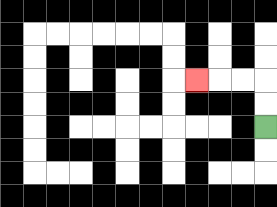{'start': '[11, 5]', 'end': '[8, 3]', 'path_directions': 'U,U,L,L,L', 'path_coordinates': '[[11, 5], [11, 4], [11, 3], [10, 3], [9, 3], [8, 3]]'}